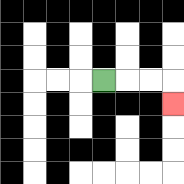{'start': '[4, 3]', 'end': '[7, 4]', 'path_directions': 'R,R,R,D', 'path_coordinates': '[[4, 3], [5, 3], [6, 3], [7, 3], [7, 4]]'}